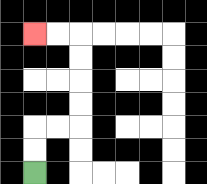{'start': '[1, 7]', 'end': '[1, 1]', 'path_directions': 'U,U,R,R,U,U,U,U,L,L', 'path_coordinates': '[[1, 7], [1, 6], [1, 5], [2, 5], [3, 5], [3, 4], [3, 3], [3, 2], [3, 1], [2, 1], [1, 1]]'}